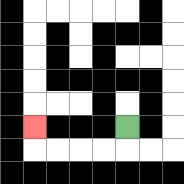{'start': '[5, 5]', 'end': '[1, 5]', 'path_directions': 'D,L,L,L,L,U', 'path_coordinates': '[[5, 5], [5, 6], [4, 6], [3, 6], [2, 6], [1, 6], [1, 5]]'}